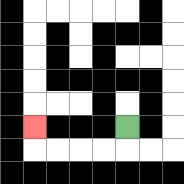{'start': '[5, 5]', 'end': '[1, 5]', 'path_directions': 'D,L,L,L,L,U', 'path_coordinates': '[[5, 5], [5, 6], [4, 6], [3, 6], [2, 6], [1, 6], [1, 5]]'}